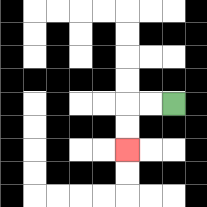{'start': '[7, 4]', 'end': '[5, 6]', 'path_directions': 'L,L,D,D', 'path_coordinates': '[[7, 4], [6, 4], [5, 4], [5, 5], [5, 6]]'}